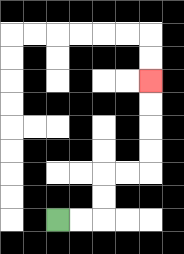{'start': '[2, 9]', 'end': '[6, 3]', 'path_directions': 'R,R,U,U,R,R,U,U,U,U', 'path_coordinates': '[[2, 9], [3, 9], [4, 9], [4, 8], [4, 7], [5, 7], [6, 7], [6, 6], [6, 5], [6, 4], [6, 3]]'}